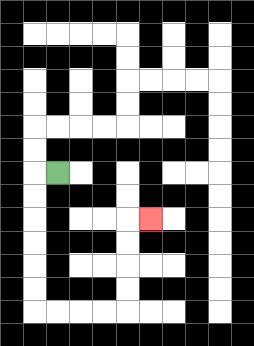{'start': '[2, 7]', 'end': '[6, 9]', 'path_directions': 'L,D,D,D,D,D,D,R,R,R,R,U,U,U,U,R', 'path_coordinates': '[[2, 7], [1, 7], [1, 8], [1, 9], [1, 10], [1, 11], [1, 12], [1, 13], [2, 13], [3, 13], [4, 13], [5, 13], [5, 12], [5, 11], [5, 10], [5, 9], [6, 9]]'}